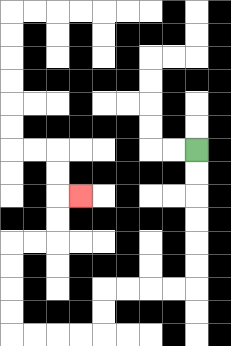{'start': '[8, 6]', 'end': '[3, 8]', 'path_directions': 'D,D,D,D,D,D,L,L,L,L,D,D,L,L,L,L,U,U,U,U,R,R,U,U,R', 'path_coordinates': '[[8, 6], [8, 7], [8, 8], [8, 9], [8, 10], [8, 11], [8, 12], [7, 12], [6, 12], [5, 12], [4, 12], [4, 13], [4, 14], [3, 14], [2, 14], [1, 14], [0, 14], [0, 13], [0, 12], [0, 11], [0, 10], [1, 10], [2, 10], [2, 9], [2, 8], [3, 8]]'}